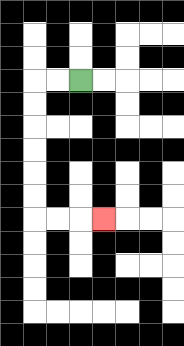{'start': '[3, 3]', 'end': '[4, 9]', 'path_directions': 'L,L,D,D,D,D,D,D,R,R,R', 'path_coordinates': '[[3, 3], [2, 3], [1, 3], [1, 4], [1, 5], [1, 6], [1, 7], [1, 8], [1, 9], [2, 9], [3, 9], [4, 9]]'}